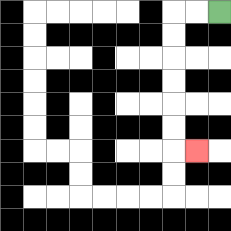{'start': '[9, 0]', 'end': '[8, 6]', 'path_directions': 'L,L,D,D,D,D,D,D,R', 'path_coordinates': '[[9, 0], [8, 0], [7, 0], [7, 1], [7, 2], [7, 3], [7, 4], [7, 5], [7, 6], [8, 6]]'}